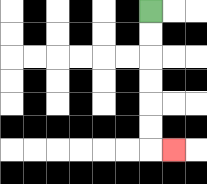{'start': '[6, 0]', 'end': '[7, 6]', 'path_directions': 'D,D,D,D,D,D,R', 'path_coordinates': '[[6, 0], [6, 1], [6, 2], [6, 3], [6, 4], [6, 5], [6, 6], [7, 6]]'}